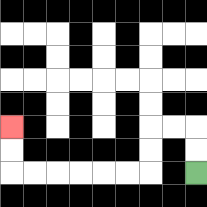{'start': '[8, 7]', 'end': '[0, 5]', 'path_directions': 'U,U,L,L,D,D,L,L,L,L,L,L,U,U', 'path_coordinates': '[[8, 7], [8, 6], [8, 5], [7, 5], [6, 5], [6, 6], [6, 7], [5, 7], [4, 7], [3, 7], [2, 7], [1, 7], [0, 7], [0, 6], [0, 5]]'}